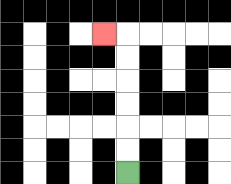{'start': '[5, 7]', 'end': '[4, 1]', 'path_directions': 'U,U,U,U,U,U,L', 'path_coordinates': '[[5, 7], [5, 6], [5, 5], [5, 4], [5, 3], [5, 2], [5, 1], [4, 1]]'}